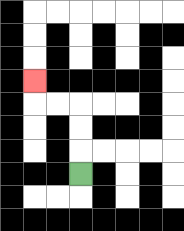{'start': '[3, 7]', 'end': '[1, 3]', 'path_directions': 'U,U,U,L,L,U', 'path_coordinates': '[[3, 7], [3, 6], [3, 5], [3, 4], [2, 4], [1, 4], [1, 3]]'}